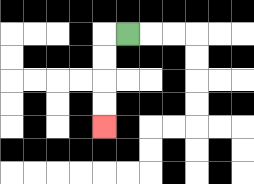{'start': '[5, 1]', 'end': '[4, 5]', 'path_directions': 'L,D,D,D,D', 'path_coordinates': '[[5, 1], [4, 1], [4, 2], [4, 3], [4, 4], [4, 5]]'}